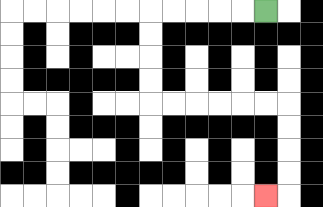{'start': '[11, 0]', 'end': '[11, 8]', 'path_directions': 'L,L,L,L,L,D,D,D,D,R,R,R,R,R,R,D,D,D,D,L', 'path_coordinates': '[[11, 0], [10, 0], [9, 0], [8, 0], [7, 0], [6, 0], [6, 1], [6, 2], [6, 3], [6, 4], [7, 4], [8, 4], [9, 4], [10, 4], [11, 4], [12, 4], [12, 5], [12, 6], [12, 7], [12, 8], [11, 8]]'}